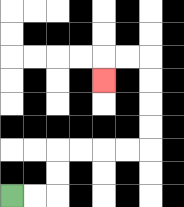{'start': '[0, 8]', 'end': '[4, 3]', 'path_directions': 'R,R,U,U,R,R,R,R,U,U,U,U,L,L,D', 'path_coordinates': '[[0, 8], [1, 8], [2, 8], [2, 7], [2, 6], [3, 6], [4, 6], [5, 6], [6, 6], [6, 5], [6, 4], [6, 3], [6, 2], [5, 2], [4, 2], [4, 3]]'}